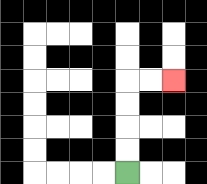{'start': '[5, 7]', 'end': '[7, 3]', 'path_directions': 'U,U,U,U,R,R', 'path_coordinates': '[[5, 7], [5, 6], [5, 5], [5, 4], [5, 3], [6, 3], [7, 3]]'}